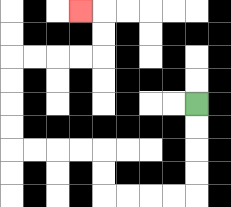{'start': '[8, 4]', 'end': '[3, 0]', 'path_directions': 'D,D,D,D,L,L,L,L,U,U,L,L,L,L,U,U,U,U,R,R,R,R,U,U,L', 'path_coordinates': '[[8, 4], [8, 5], [8, 6], [8, 7], [8, 8], [7, 8], [6, 8], [5, 8], [4, 8], [4, 7], [4, 6], [3, 6], [2, 6], [1, 6], [0, 6], [0, 5], [0, 4], [0, 3], [0, 2], [1, 2], [2, 2], [3, 2], [4, 2], [4, 1], [4, 0], [3, 0]]'}